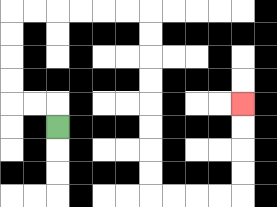{'start': '[2, 5]', 'end': '[10, 4]', 'path_directions': 'U,L,L,U,U,U,U,R,R,R,R,R,R,D,D,D,D,D,D,D,D,R,R,R,R,U,U,U,U', 'path_coordinates': '[[2, 5], [2, 4], [1, 4], [0, 4], [0, 3], [0, 2], [0, 1], [0, 0], [1, 0], [2, 0], [3, 0], [4, 0], [5, 0], [6, 0], [6, 1], [6, 2], [6, 3], [6, 4], [6, 5], [6, 6], [6, 7], [6, 8], [7, 8], [8, 8], [9, 8], [10, 8], [10, 7], [10, 6], [10, 5], [10, 4]]'}